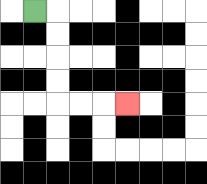{'start': '[1, 0]', 'end': '[5, 4]', 'path_directions': 'R,D,D,D,D,R,R,R', 'path_coordinates': '[[1, 0], [2, 0], [2, 1], [2, 2], [2, 3], [2, 4], [3, 4], [4, 4], [5, 4]]'}